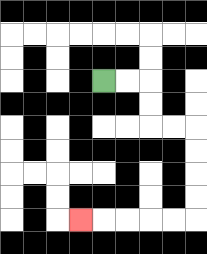{'start': '[4, 3]', 'end': '[3, 9]', 'path_directions': 'R,R,D,D,R,R,D,D,D,D,L,L,L,L,L', 'path_coordinates': '[[4, 3], [5, 3], [6, 3], [6, 4], [6, 5], [7, 5], [8, 5], [8, 6], [8, 7], [8, 8], [8, 9], [7, 9], [6, 9], [5, 9], [4, 9], [3, 9]]'}